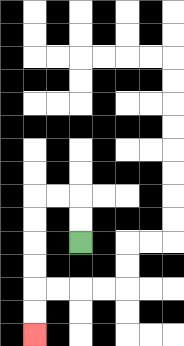{'start': '[3, 10]', 'end': '[1, 14]', 'path_directions': 'U,U,L,L,D,D,D,D,D,D', 'path_coordinates': '[[3, 10], [3, 9], [3, 8], [2, 8], [1, 8], [1, 9], [1, 10], [1, 11], [1, 12], [1, 13], [1, 14]]'}